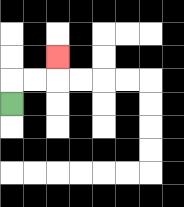{'start': '[0, 4]', 'end': '[2, 2]', 'path_directions': 'U,R,R,U', 'path_coordinates': '[[0, 4], [0, 3], [1, 3], [2, 3], [2, 2]]'}